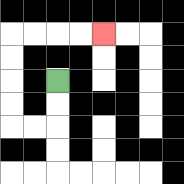{'start': '[2, 3]', 'end': '[4, 1]', 'path_directions': 'D,D,L,L,U,U,U,U,R,R,R,R', 'path_coordinates': '[[2, 3], [2, 4], [2, 5], [1, 5], [0, 5], [0, 4], [0, 3], [0, 2], [0, 1], [1, 1], [2, 1], [3, 1], [4, 1]]'}